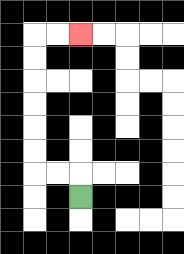{'start': '[3, 8]', 'end': '[3, 1]', 'path_directions': 'U,L,L,U,U,U,U,U,U,R,R', 'path_coordinates': '[[3, 8], [3, 7], [2, 7], [1, 7], [1, 6], [1, 5], [1, 4], [1, 3], [1, 2], [1, 1], [2, 1], [3, 1]]'}